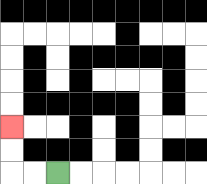{'start': '[2, 7]', 'end': '[0, 5]', 'path_directions': 'L,L,U,U', 'path_coordinates': '[[2, 7], [1, 7], [0, 7], [0, 6], [0, 5]]'}